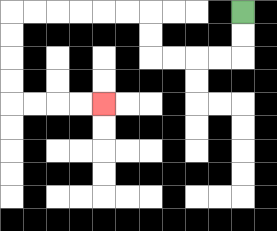{'start': '[10, 0]', 'end': '[4, 4]', 'path_directions': 'D,D,L,L,L,L,U,U,L,L,L,L,L,L,D,D,D,D,R,R,R,R', 'path_coordinates': '[[10, 0], [10, 1], [10, 2], [9, 2], [8, 2], [7, 2], [6, 2], [6, 1], [6, 0], [5, 0], [4, 0], [3, 0], [2, 0], [1, 0], [0, 0], [0, 1], [0, 2], [0, 3], [0, 4], [1, 4], [2, 4], [3, 4], [4, 4]]'}